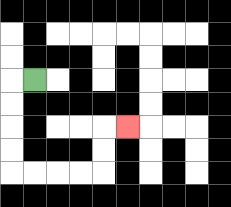{'start': '[1, 3]', 'end': '[5, 5]', 'path_directions': 'L,D,D,D,D,R,R,R,R,U,U,R', 'path_coordinates': '[[1, 3], [0, 3], [0, 4], [0, 5], [0, 6], [0, 7], [1, 7], [2, 7], [3, 7], [4, 7], [4, 6], [4, 5], [5, 5]]'}